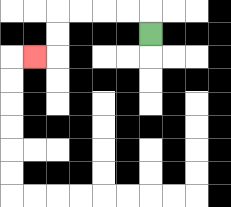{'start': '[6, 1]', 'end': '[1, 2]', 'path_directions': 'U,L,L,L,L,D,D,L', 'path_coordinates': '[[6, 1], [6, 0], [5, 0], [4, 0], [3, 0], [2, 0], [2, 1], [2, 2], [1, 2]]'}